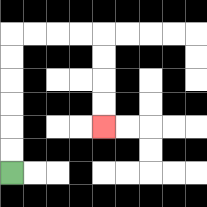{'start': '[0, 7]', 'end': '[4, 5]', 'path_directions': 'U,U,U,U,U,U,R,R,R,R,D,D,D,D', 'path_coordinates': '[[0, 7], [0, 6], [0, 5], [0, 4], [0, 3], [0, 2], [0, 1], [1, 1], [2, 1], [3, 1], [4, 1], [4, 2], [4, 3], [4, 4], [4, 5]]'}